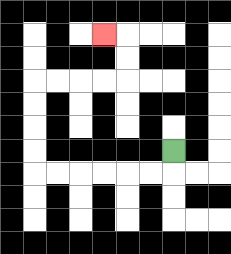{'start': '[7, 6]', 'end': '[4, 1]', 'path_directions': 'D,L,L,L,L,L,L,U,U,U,U,R,R,R,R,U,U,L', 'path_coordinates': '[[7, 6], [7, 7], [6, 7], [5, 7], [4, 7], [3, 7], [2, 7], [1, 7], [1, 6], [1, 5], [1, 4], [1, 3], [2, 3], [3, 3], [4, 3], [5, 3], [5, 2], [5, 1], [4, 1]]'}